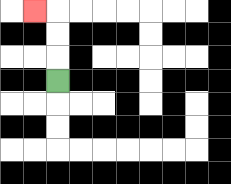{'start': '[2, 3]', 'end': '[1, 0]', 'path_directions': 'U,U,U,L', 'path_coordinates': '[[2, 3], [2, 2], [2, 1], [2, 0], [1, 0]]'}